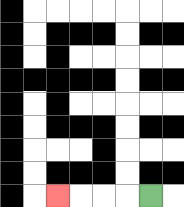{'start': '[6, 8]', 'end': '[2, 8]', 'path_directions': 'L,L,L,L', 'path_coordinates': '[[6, 8], [5, 8], [4, 8], [3, 8], [2, 8]]'}